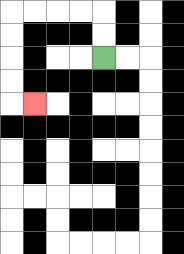{'start': '[4, 2]', 'end': '[1, 4]', 'path_directions': 'U,U,L,L,L,L,D,D,D,D,R', 'path_coordinates': '[[4, 2], [4, 1], [4, 0], [3, 0], [2, 0], [1, 0], [0, 0], [0, 1], [0, 2], [0, 3], [0, 4], [1, 4]]'}